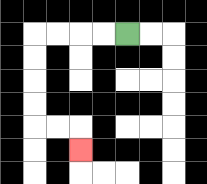{'start': '[5, 1]', 'end': '[3, 6]', 'path_directions': 'L,L,L,L,D,D,D,D,R,R,D', 'path_coordinates': '[[5, 1], [4, 1], [3, 1], [2, 1], [1, 1], [1, 2], [1, 3], [1, 4], [1, 5], [2, 5], [3, 5], [3, 6]]'}